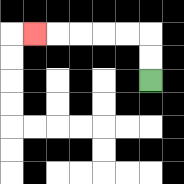{'start': '[6, 3]', 'end': '[1, 1]', 'path_directions': 'U,U,L,L,L,L,L', 'path_coordinates': '[[6, 3], [6, 2], [6, 1], [5, 1], [4, 1], [3, 1], [2, 1], [1, 1]]'}